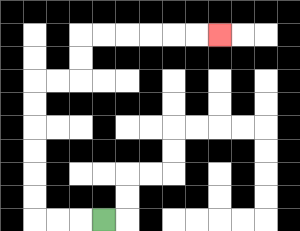{'start': '[4, 9]', 'end': '[9, 1]', 'path_directions': 'L,L,L,U,U,U,U,U,U,R,R,U,U,R,R,R,R,R,R', 'path_coordinates': '[[4, 9], [3, 9], [2, 9], [1, 9], [1, 8], [1, 7], [1, 6], [1, 5], [1, 4], [1, 3], [2, 3], [3, 3], [3, 2], [3, 1], [4, 1], [5, 1], [6, 1], [7, 1], [8, 1], [9, 1]]'}